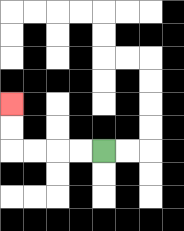{'start': '[4, 6]', 'end': '[0, 4]', 'path_directions': 'L,L,L,L,U,U', 'path_coordinates': '[[4, 6], [3, 6], [2, 6], [1, 6], [0, 6], [0, 5], [0, 4]]'}